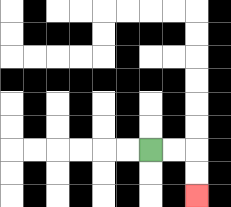{'start': '[6, 6]', 'end': '[8, 8]', 'path_directions': 'R,R,D,D', 'path_coordinates': '[[6, 6], [7, 6], [8, 6], [8, 7], [8, 8]]'}